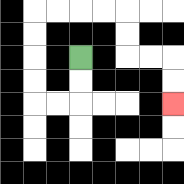{'start': '[3, 2]', 'end': '[7, 4]', 'path_directions': 'D,D,L,L,U,U,U,U,R,R,R,R,D,D,R,R,D,D', 'path_coordinates': '[[3, 2], [3, 3], [3, 4], [2, 4], [1, 4], [1, 3], [1, 2], [1, 1], [1, 0], [2, 0], [3, 0], [4, 0], [5, 0], [5, 1], [5, 2], [6, 2], [7, 2], [7, 3], [7, 4]]'}